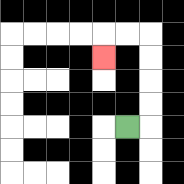{'start': '[5, 5]', 'end': '[4, 2]', 'path_directions': 'R,U,U,U,U,L,L,D', 'path_coordinates': '[[5, 5], [6, 5], [6, 4], [6, 3], [6, 2], [6, 1], [5, 1], [4, 1], [4, 2]]'}